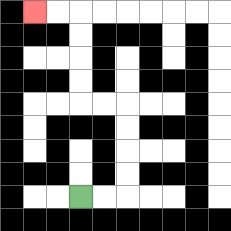{'start': '[3, 8]', 'end': '[1, 0]', 'path_directions': 'R,R,U,U,U,U,L,L,U,U,U,U,L,L', 'path_coordinates': '[[3, 8], [4, 8], [5, 8], [5, 7], [5, 6], [5, 5], [5, 4], [4, 4], [3, 4], [3, 3], [3, 2], [3, 1], [3, 0], [2, 0], [1, 0]]'}